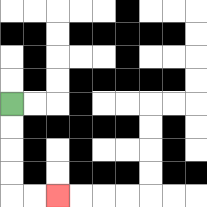{'start': '[0, 4]', 'end': '[2, 8]', 'path_directions': 'D,D,D,D,R,R', 'path_coordinates': '[[0, 4], [0, 5], [0, 6], [0, 7], [0, 8], [1, 8], [2, 8]]'}